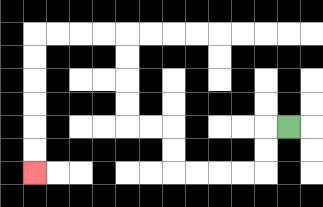{'start': '[12, 5]', 'end': '[1, 7]', 'path_directions': 'L,D,D,L,L,L,L,U,U,L,L,U,U,U,U,L,L,L,L,D,D,D,D,D,D', 'path_coordinates': '[[12, 5], [11, 5], [11, 6], [11, 7], [10, 7], [9, 7], [8, 7], [7, 7], [7, 6], [7, 5], [6, 5], [5, 5], [5, 4], [5, 3], [5, 2], [5, 1], [4, 1], [3, 1], [2, 1], [1, 1], [1, 2], [1, 3], [1, 4], [1, 5], [1, 6], [1, 7]]'}